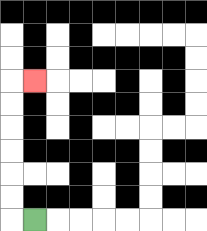{'start': '[1, 9]', 'end': '[1, 3]', 'path_directions': 'L,U,U,U,U,U,U,R', 'path_coordinates': '[[1, 9], [0, 9], [0, 8], [0, 7], [0, 6], [0, 5], [0, 4], [0, 3], [1, 3]]'}